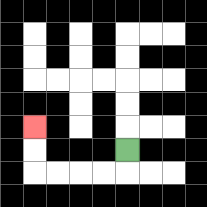{'start': '[5, 6]', 'end': '[1, 5]', 'path_directions': 'D,L,L,L,L,U,U', 'path_coordinates': '[[5, 6], [5, 7], [4, 7], [3, 7], [2, 7], [1, 7], [1, 6], [1, 5]]'}